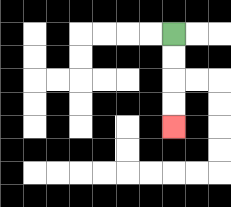{'start': '[7, 1]', 'end': '[7, 5]', 'path_directions': 'D,D,D,D', 'path_coordinates': '[[7, 1], [7, 2], [7, 3], [7, 4], [7, 5]]'}